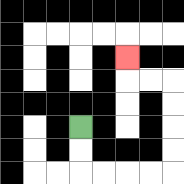{'start': '[3, 5]', 'end': '[5, 2]', 'path_directions': 'D,D,R,R,R,R,U,U,U,U,L,L,U', 'path_coordinates': '[[3, 5], [3, 6], [3, 7], [4, 7], [5, 7], [6, 7], [7, 7], [7, 6], [7, 5], [7, 4], [7, 3], [6, 3], [5, 3], [5, 2]]'}